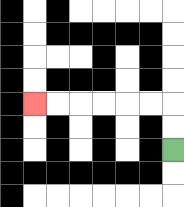{'start': '[7, 6]', 'end': '[1, 4]', 'path_directions': 'U,U,L,L,L,L,L,L', 'path_coordinates': '[[7, 6], [7, 5], [7, 4], [6, 4], [5, 4], [4, 4], [3, 4], [2, 4], [1, 4]]'}